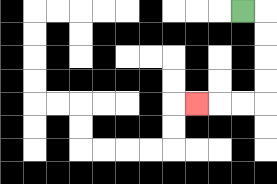{'start': '[10, 0]', 'end': '[8, 4]', 'path_directions': 'R,D,D,D,D,L,L,L', 'path_coordinates': '[[10, 0], [11, 0], [11, 1], [11, 2], [11, 3], [11, 4], [10, 4], [9, 4], [8, 4]]'}